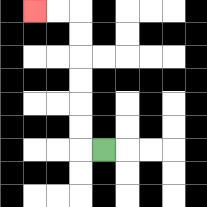{'start': '[4, 6]', 'end': '[1, 0]', 'path_directions': 'L,U,U,U,U,U,U,L,L', 'path_coordinates': '[[4, 6], [3, 6], [3, 5], [3, 4], [3, 3], [3, 2], [3, 1], [3, 0], [2, 0], [1, 0]]'}